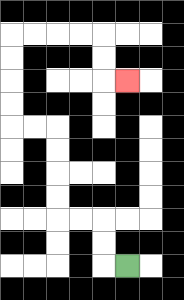{'start': '[5, 11]', 'end': '[5, 3]', 'path_directions': 'L,U,U,L,L,U,U,U,U,L,L,U,U,U,U,R,R,R,R,D,D,R', 'path_coordinates': '[[5, 11], [4, 11], [4, 10], [4, 9], [3, 9], [2, 9], [2, 8], [2, 7], [2, 6], [2, 5], [1, 5], [0, 5], [0, 4], [0, 3], [0, 2], [0, 1], [1, 1], [2, 1], [3, 1], [4, 1], [4, 2], [4, 3], [5, 3]]'}